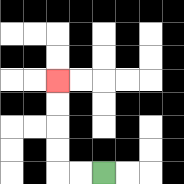{'start': '[4, 7]', 'end': '[2, 3]', 'path_directions': 'L,L,U,U,U,U', 'path_coordinates': '[[4, 7], [3, 7], [2, 7], [2, 6], [2, 5], [2, 4], [2, 3]]'}